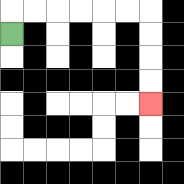{'start': '[0, 1]', 'end': '[6, 4]', 'path_directions': 'U,R,R,R,R,R,R,D,D,D,D', 'path_coordinates': '[[0, 1], [0, 0], [1, 0], [2, 0], [3, 0], [4, 0], [5, 0], [6, 0], [6, 1], [6, 2], [6, 3], [6, 4]]'}